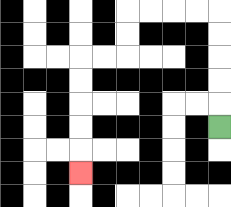{'start': '[9, 5]', 'end': '[3, 7]', 'path_directions': 'U,U,U,U,U,L,L,L,L,D,D,L,L,D,D,D,D,D', 'path_coordinates': '[[9, 5], [9, 4], [9, 3], [9, 2], [9, 1], [9, 0], [8, 0], [7, 0], [6, 0], [5, 0], [5, 1], [5, 2], [4, 2], [3, 2], [3, 3], [3, 4], [3, 5], [3, 6], [3, 7]]'}